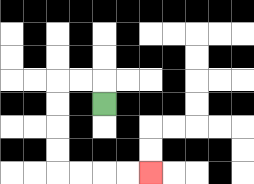{'start': '[4, 4]', 'end': '[6, 7]', 'path_directions': 'U,L,L,D,D,D,D,R,R,R,R', 'path_coordinates': '[[4, 4], [4, 3], [3, 3], [2, 3], [2, 4], [2, 5], [2, 6], [2, 7], [3, 7], [4, 7], [5, 7], [6, 7]]'}